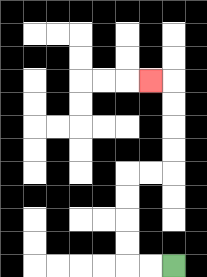{'start': '[7, 11]', 'end': '[6, 3]', 'path_directions': 'L,L,U,U,U,U,R,R,U,U,U,U,L', 'path_coordinates': '[[7, 11], [6, 11], [5, 11], [5, 10], [5, 9], [5, 8], [5, 7], [6, 7], [7, 7], [7, 6], [7, 5], [7, 4], [7, 3], [6, 3]]'}